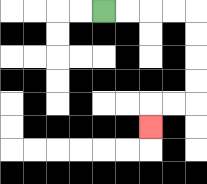{'start': '[4, 0]', 'end': '[6, 5]', 'path_directions': 'R,R,R,R,D,D,D,D,L,L,D', 'path_coordinates': '[[4, 0], [5, 0], [6, 0], [7, 0], [8, 0], [8, 1], [8, 2], [8, 3], [8, 4], [7, 4], [6, 4], [6, 5]]'}